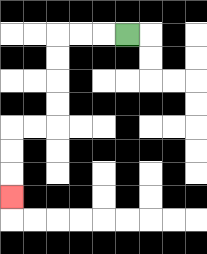{'start': '[5, 1]', 'end': '[0, 8]', 'path_directions': 'L,L,L,D,D,D,D,L,L,D,D,D', 'path_coordinates': '[[5, 1], [4, 1], [3, 1], [2, 1], [2, 2], [2, 3], [2, 4], [2, 5], [1, 5], [0, 5], [0, 6], [0, 7], [0, 8]]'}